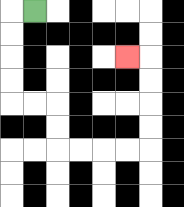{'start': '[1, 0]', 'end': '[5, 2]', 'path_directions': 'L,D,D,D,D,R,R,D,D,R,R,R,R,U,U,U,U,L', 'path_coordinates': '[[1, 0], [0, 0], [0, 1], [0, 2], [0, 3], [0, 4], [1, 4], [2, 4], [2, 5], [2, 6], [3, 6], [4, 6], [5, 6], [6, 6], [6, 5], [6, 4], [6, 3], [6, 2], [5, 2]]'}